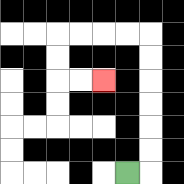{'start': '[5, 7]', 'end': '[4, 3]', 'path_directions': 'R,U,U,U,U,U,U,L,L,L,L,D,D,R,R', 'path_coordinates': '[[5, 7], [6, 7], [6, 6], [6, 5], [6, 4], [6, 3], [6, 2], [6, 1], [5, 1], [4, 1], [3, 1], [2, 1], [2, 2], [2, 3], [3, 3], [4, 3]]'}